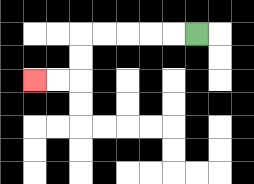{'start': '[8, 1]', 'end': '[1, 3]', 'path_directions': 'L,L,L,L,L,D,D,L,L', 'path_coordinates': '[[8, 1], [7, 1], [6, 1], [5, 1], [4, 1], [3, 1], [3, 2], [3, 3], [2, 3], [1, 3]]'}